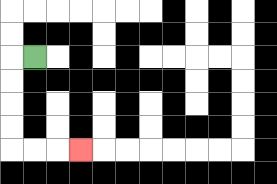{'start': '[1, 2]', 'end': '[3, 6]', 'path_directions': 'L,D,D,D,D,R,R,R', 'path_coordinates': '[[1, 2], [0, 2], [0, 3], [0, 4], [0, 5], [0, 6], [1, 6], [2, 6], [3, 6]]'}